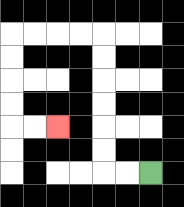{'start': '[6, 7]', 'end': '[2, 5]', 'path_directions': 'L,L,U,U,U,U,U,U,L,L,L,L,D,D,D,D,R,R', 'path_coordinates': '[[6, 7], [5, 7], [4, 7], [4, 6], [4, 5], [4, 4], [4, 3], [4, 2], [4, 1], [3, 1], [2, 1], [1, 1], [0, 1], [0, 2], [0, 3], [0, 4], [0, 5], [1, 5], [2, 5]]'}